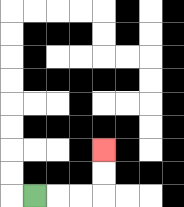{'start': '[1, 8]', 'end': '[4, 6]', 'path_directions': 'R,R,R,U,U', 'path_coordinates': '[[1, 8], [2, 8], [3, 8], [4, 8], [4, 7], [4, 6]]'}